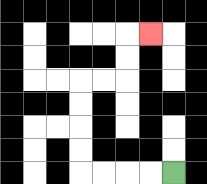{'start': '[7, 7]', 'end': '[6, 1]', 'path_directions': 'L,L,L,L,U,U,U,U,R,R,U,U,R', 'path_coordinates': '[[7, 7], [6, 7], [5, 7], [4, 7], [3, 7], [3, 6], [3, 5], [3, 4], [3, 3], [4, 3], [5, 3], [5, 2], [5, 1], [6, 1]]'}